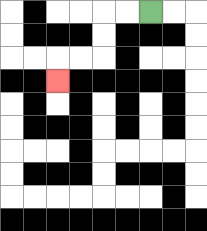{'start': '[6, 0]', 'end': '[2, 3]', 'path_directions': 'L,L,D,D,L,L,D', 'path_coordinates': '[[6, 0], [5, 0], [4, 0], [4, 1], [4, 2], [3, 2], [2, 2], [2, 3]]'}